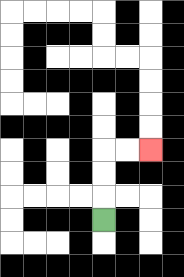{'start': '[4, 9]', 'end': '[6, 6]', 'path_directions': 'U,U,U,R,R', 'path_coordinates': '[[4, 9], [4, 8], [4, 7], [4, 6], [5, 6], [6, 6]]'}